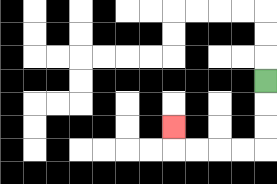{'start': '[11, 3]', 'end': '[7, 5]', 'path_directions': 'D,D,D,L,L,L,L,U', 'path_coordinates': '[[11, 3], [11, 4], [11, 5], [11, 6], [10, 6], [9, 6], [8, 6], [7, 6], [7, 5]]'}